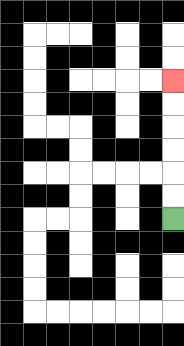{'start': '[7, 9]', 'end': '[7, 3]', 'path_directions': 'U,U,U,U,U,U', 'path_coordinates': '[[7, 9], [7, 8], [7, 7], [7, 6], [7, 5], [7, 4], [7, 3]]'}